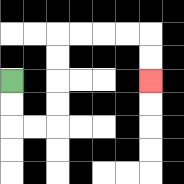{'start': '[0, 3]', 'end': '[6, 3]', 'path_directions': 'D,D,R,R,U,U,U,U,R,R,R,R,D,D', 'path_coordinates': '[[0, 3], [0, 4], [0, 5], [1, 5], [2, 5], [2, 4], [2, 3], [2, 2], [2, 1], [3, 1], [4, 1], [5, 1], [6, 1], [6, 2], [6, 3]]'}